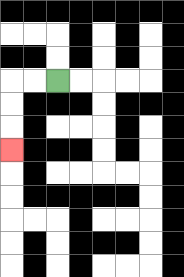{'start': '[2, 3]', 'end': '[0, 6]', 'path_directions': 'L,L,D,D,D', 'path_coordinates': '[[2, 3], [1, 3], [0, 3], [0, 4], [0, 5], [0, 6]]'}